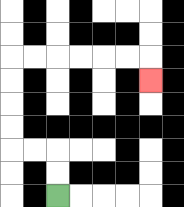{'start': '[2, 8]', 'end': '[6, 3]', 'path_directions': 'U,U,L,L,U,U,U,U,R,R,R,R,R,R,D', 'path_coordinates': '[[2, 8], [2, 7], [2, 6], [1, 6], [0, 6], [0, 5], [0, 4], [0, 3], [0, 2], [1, 2], [2, 2], [3, 2], [4, 2], [5, 2], [6, 2], [6, 3]]'}